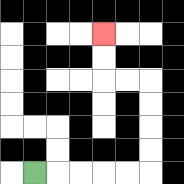{'start': '[1, 7]', 'end': '[4, 1]', 'path_directions': 'R,R,R,R,R,U,U,U,U,L,L,U,U', 'path_coordinates': '[[1, 7], [2, 7], [3, 7], [4, 7], [5, 7], [6, 7], [6, 6], [6, 5], [6, 4], [6, 3], [5, 3], [4, 3], [4, 2], [4, 1]]'}